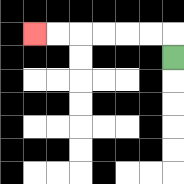{'start': '[7, 2]', 'end': '[1, 1]', 'path_directions': 'U,L,L,L,L,L,L', 'path_coordinates': '[[7, 2], [7, 1], [6, 1], [5, 1], [4, 1], [3, 1], [2, 1], [1, 1]]'}